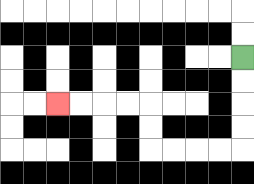{'start': '[10, 2]', 'end': '[2, 4]', 'path_directions': 'D,D,D,D,L,L,L,L,U,U,L,L,L,L', 'path_coordinates': '[[10, 2], [10, 3], [10, 4], [10, 5], [10, 6], [9, 6], [8, 6], [7, 6], [6, 6], [6, 5], [6, 4], [5, 4], [4, 4], [3, 4], [2, 4]]'}